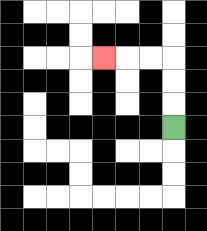{'start': '[7, 5]', 'end': '[4, 2]', 'path_directions': 'U,U,U,L,L,L', 'path_coordinates': '[[7, 5], [7, 4], [7, 3], [7, 2], [6, 2], [5, 2], [4, 2]]'}